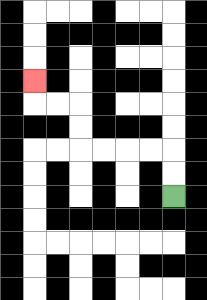{'start': '[7, 8]', 'end': '[1, 3]', 'path_directions': 'U,U,L,L,L,L,U,U,L,L,U', 'path_coordinates': '[[7, 8], [7, 7], [7, 6], [6, 6], [5, 6], [4, 6], [3, 6], [3, 5], [3, 4], [2, 4], [1, 4], [1, 3]]'}